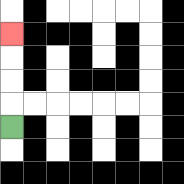{'start': '[0, 5]', 'end': '[0, 1]', 'path_directions': 'U,U,U,U', 'path_coordinates': '[[0, 5], [0, 4], [0, 3], [0, 2], [0, 1]]'}